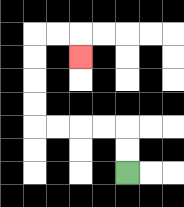{'start': '[5, 7]', 'end': '[3, 2]', 'path_directions': 'U,U,L,L,L,L,U,U,U,U,R,R,D', 'path_coordinates': '[[5, 7], [5, 6], [5, 5], [4, 5], [3, 5], [2, 5], [1, 5], [1, 4], [1, 3], [1, 2], [1, 1], [2, 1], [3, 1], [3, 2]]'}